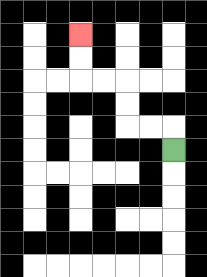{'start': '[7, 6]', 'end': '[3, 1]', 'path_directions': 'U,L,L,U,U,L,L,U,U', 'path_coordinates': '[[7, 6], [7, 5], [6, 5], [5, 5], [5, 4], [5, 3], [4, 3], [3, 3], [3, 2], [3, 1]]'}